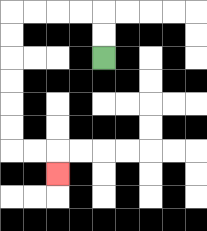{'start': '[4, 2]', 'end': '[2, 7]', 'path_directions': 'U,U,L,L,L,L,D,D,D,D,D,D,R,R,D', 'path_coordinates': '[[4, 2], [4, 1], [4, 0], [3, 0], [2, 0], [1, 0], [0, 0], [0, 1], [0, 2], [0, 3], [0, 4], [0, 5], [0, 6], [1, 6], [2, 6], [2, 7]]'}